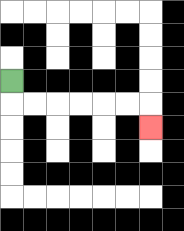{'start': '[0, 3]', 'end': '[6, 5]', 'path_directions': 'D,R,R,R,R,R,R,D', 'path_coordinates': '[[0, 3], [0, 4], [1, 4], [2, 4], [3, 4], [4, 4], [5, 4], [6, 4], [6, 5]]'}